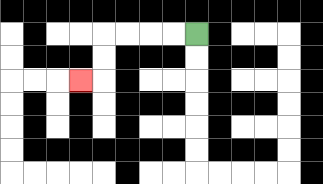{'start': '[8, 1]', 'end': '[3, 3]', 'path_directions': 'L,L,L,L,D,D,L', 'path_coordinates': '[[8, 1], [7, 1], [6, 1], [5, 1], [4, 1], [4, 2], [4, 3], [3, 3]]'}